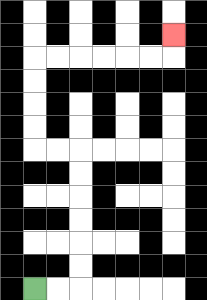{'start': '[1, 12]', 'end': '[7, 1]', 'path_directions': 'R,R,U,U,U,U,U,U,L,L,U,U,U,U,R,R,R,R,R,R,U', 'path_coordinates': '[[1, 12], [2, 12], [3, 12], [3, 11], [3, 10], [3, 9], [3, 8], [3, 7], [3, 6], [2, 6], [1, 6], [1, 5], [1, 4], [1, 3], [1, 2], [2, 2], [3, 2], [4, 2], [5, 2], [6, 2], [7, 2], [7, 1]]'}